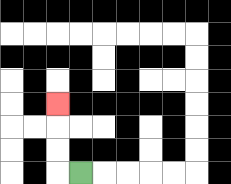{'start': '[3, 7]', 'end': '[2, 4]', 'path_directions': 'L,U,U,U', 'path_coordinates': '[[3, 7], [2, 7], [2, 6], [2, 5], [2, 4]]'}